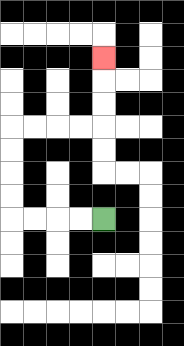{'start': '[4, 9]', 'end': '[4, 2]', 'path_directions': 'L,L,L,L,U,U,U,U,R,R,R,R,U,U,U', 'path_coordinates': '[[4, 9], [3, 9], [2, 9], [1, 9], [0, 9], [0, 8], [0, 7], [0, 6], [0, 5], [1, 5], [2, 5], [3, 5], [4, 5], [4, 4], [4, 3], [4, 2]]'}